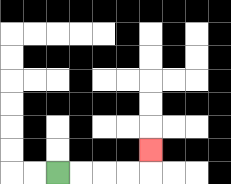{'start': '[2, 7]', 'end': '[6, 6]', 'path_directions': 'R,R,R,R,U', 'path_coordinates': '[[2, 7], [3, 7], [4, 7], [5, 7], [6, 7], [6, 6]]'}